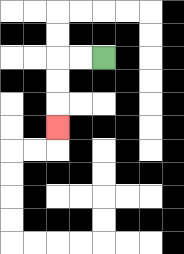{'start': '[4, 2]', 'end': '[2, 5]', 'path_directions': 'L,L,D,D,D', 'path_coordinates': '[[4, 2], [3, 2], [2, 2], [2, 3], [2, 4], [2, 5]]'}